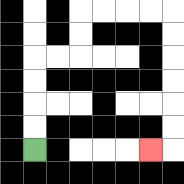{'start': '[1, 6]', 'end': '[6, 6]', 'path_directions': 'U,U,U,U,R,R,U,U,R,R,R,R,D,D,D,D,D,D,L', 'path_coordinates': '[[1, 6], [1, 5], [1, 4], [1, 3], [1, 2], [2, 2], [3, 2], [3, 1], [3, 0], [4, 0], [5, 0], [6, 0], [7, 0], [7, 1], [7, 2], [7, 3], [7, 4], [7, 5], [7, 6], [6, 6]]'}